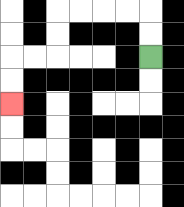{'start': '[6, 2]', 'end': '[0, 4]', 'path_directions': 'U,U,L,L,L,L,D,D,L,L,D,D', 'path_coordinates': '[[6, 2], [6, 1], [6, 0], [5, 0], [4, 0], [3, 0], [2, 0], [2, 1], [2, 2], [1, 2], [0, 2], [0, 3], [0, 4]]'}